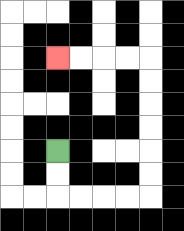{'start': '[2, 6]', 'end': '[2, 2]', 'path_directions': 'D,D,R,R,R,R,U,U,U,U,U,U,L,L,L,L', 'path_coordinates': '[[2, 6], [2, 7], [2, 8], [3, 8], [4, 8], [5, 8], [6, 8], [6, 7], [6, 6], [6, 5], [6, 4], [6, 3], [6, 2], [5, 2], [4, 2], [3, 2], [2, 2]]'}